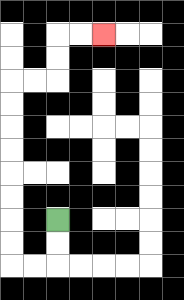{'start': '[2, 9]', 'end': '[4, 1]', 'path_directions': 'D,D,L,L,U,U,U,U,U,U,U,U,R,R,U,U,R,R', 'path_coordinates': '[[2, 9], [2, 10], [2, 11], [1, 11], [0, 11], [0, 10], [0, 9], [0, 8], [0, 7], [0, 6], [0, 5], [0, 4], [0, 3], [1, 3], [2, 3], [2, 2], [2, 1], [3, 1], [4, 1]]'}